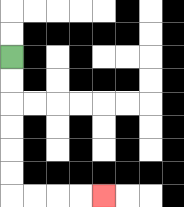{'start': '[0, 2]', 'end': '[4, 8]', 'path_directions': 'D,D,D,D,D,D,R,R,R,R', 'path_coordinates': '[[0, 2], [0, 3], [0, 4], [0, 5], [0, 6], [0, 7], [0, 8], [1, 8], [2, 8], [3, 8], [4, 8]]'}